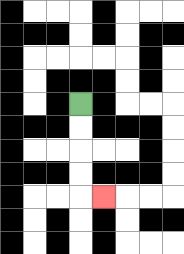{'start': '[3, 4]', 'end': '[4, 8]', 'path_directions': 'D,D,D,D,R', 'path_coordinates': '[[3, 4], [3, 5], [3, 6], [3, 7], [3, 8], [4, 8]]'}